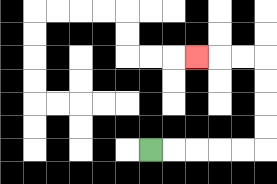{'start': '[6, 6]', 'end': '[8, 2]', 'path_directions': 'R,R,R,R,R,U,U,U,U,L,L,L', 'path_coordinates': '[[6, 6], [7, 6], [8, 6], [9, 6], [10, 6], [11, 6], [11, 5], [11, 4], [11, 3], [11, 2], [10, 2], [9, 2], [8, 2]]'}